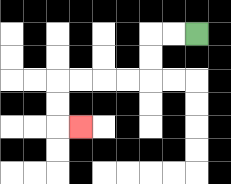{'start': '[8, 1]', 'end': '[3, 5]', 'path_directions': 'L,L,D,D,L,L,L,L,D,D,R', 'path_coordinates': '[[8, 1], [7, 1], [6, 1], [6, 2], [6, 3], [5, 3], [4, 3], [3, 3], [2, 3], [2, 4], [2, 5], [3, 5]]'}